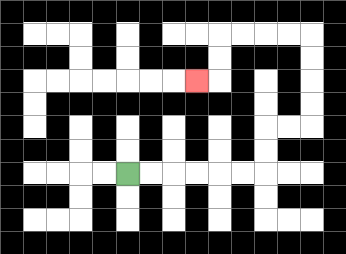{'start': '[5, 7]', 'end': '[8, 3]', 'path_directions': 'R,R,R,R,R,R,U,U,R,R,U,U,U,U,L,L,L,L,D,D,L', 'path_coordinates': '[[5, 7], [6, 7], [7, 7], [8, 7], [9, 7], [10, 7], [11, 7], [11, 6], [11, 5], [12, 5], [13, 5], [13, 4], [13, 3], [13, 2], [13, 1], [12, 1], [11, 1], [10, 1], [9, 1], [9, 2], [9, 3], [8, 3]]'}